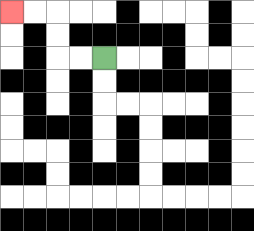{'start': '[4, 2]', 'end': '[0, 0]', 'path_directions': 'L,L,U,U,L,L', 'path_coordinates': '[[4, 2], [3, 2], [2, 2], [2, 1], [2, 0], [1, 0], [0, 0]]'}